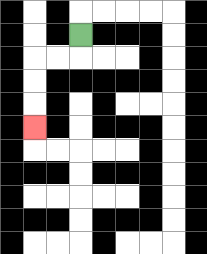{'start': '[3, 1]', 'end': '[1, 5]', 'path_directions': 'D,L,L,D,D,D', 'path_coordinates': '[[3, 1], [3, 2], [2, 2], [1, 2], [1, 3], [1, 4], [1, 5]]'}